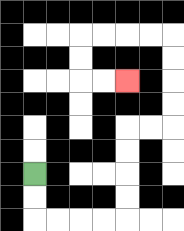{'start': '[1, 7]', 'end': '[5, 3]', 'path_directions': 'D,D,R,R,R,R,U,U,U,U,R,R,U,U,U,U,L,L,L,L,D,D,R,R', 'path_coordinates': '[[1, 7], [1, 8], [1, 9], [2, 9], [3, 9], [4, 9], [5, 9], [5, 8], [5, 7], [5, 6], [5, 5], [6, 5], [7, 5], [7, 4], [7, 3], [7, 2], [7, 1], [6, 1], [5, 1], [4, 1], [3, 1], [3, 2], [3, 3], [4, 3], [5, 3]]'}